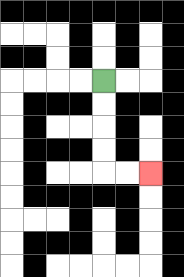{'start': '[4, 3]', 'end': '[6, 7]', 'path_directions': 'D,D,D,D,R,R', 'path_coordinates': '[[4, 3], [4, 4], [4, 5], [4, 6], [4, 7], [5, 7], [6, 7]]'}